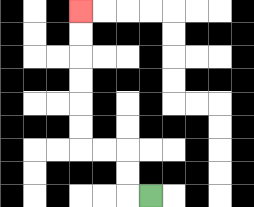{'start': '[6, 8]', 'end': '[3, 0]', 'path_directions': 'L,U,U,L,L,U,U,U,U,U,U', 'path_coordinates': '[[6, 8], [5, 8], [5, 7], [5, 6], [4, 6], [3, 6], [3, 5], [3, 4], [3, 3], [3, 2], [3, 1], [3, 0]]'}